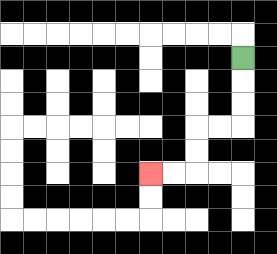{'start': '[10, 2]', 'end': '[6, 7]', 'path_directions': 'D,D,D,L,L,D,D,L,L', 'path_coordinates': '[[10, 2], [10, 3], [10, 4], [10, 5], [9, 5], [8, 5], [8, 6], [8, 7], [7, 7], [6, 7]]'}